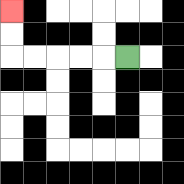{'start': '[5, 2]', 'end': '[0, 0]', 'path_directions': 'L,L,L,L,L,U,U', 'path_coordinates': '[[5, 2], [4, 2], [3, 2], [2, 2], [1, 2], [0, 2], [0, 1], [0, 0]]'}